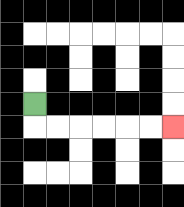{'start': '[1, 4]', 'end': '[7, 5]', 'path_directions': 'D,R,R,R,R,R,R', 'path_coordinates': '[[1, 4], [1, 5], [2, 5], [3, 5], [4, 5], [5, 5], [6, 5], [7, 5]]'}